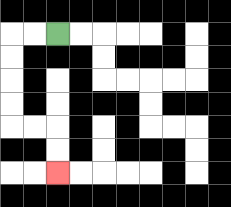{'start': '[2, 1]', 'end': '[2, 7]', 'path_directions': 'L,L,D,D,D,D,R,R,D,D', 'path_coordinates': '[[2, 1], [1, 1], [0, 1], [0, 2], [0, 3], [0, 4], [0, 5], [1, 5], [2, 5], [2, 6], [2, 7]]'}